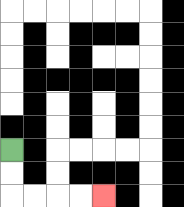{'start': '[0, 6]', 'end': '[4, 8]', 'path_directions': 'D,D,R,R,R,R', 'path_coordinates': '[[0, 6], [0, 7], [0, 8], [1, 8], [2, 8], [3, 8], [4, 8]]'}